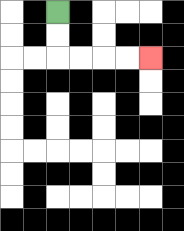{'start': '[2, 0]', 'end': '[6, 2]', 'path_directions': 'D,D,R,R,R,R', 'path_coordinates': '[[2, 0], [2, 1], [2, 2], [3, 2], [4, 2], [5, 2], [6, 2]]'}